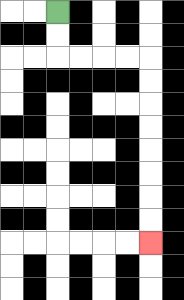{'start': '[2, 0]', 'end': '[6, 10]', 'path_directions': 'D,D,R,R,R,R,D,D,D,D,D,D,D,D', 'path_coordinates': '[[2, 0], [2, 1], [2, 2], [3, 2], [4, 2], [5, 2], [6, 2], [6, 3], [6, 4], [6, 5], [6, 6], [6, 7], [6, 8], [6, 9], [6, 10]]'}